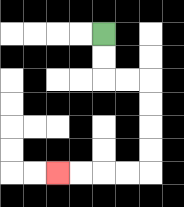{'start': '[4, 1]', 'end': '[2, 7]', 'path_directions': 'D,D,R,R,D,D,D,D,L,L,L,L', 'path_coordinates': '[[4, 1], [4, 2], [4, 3], [5, 3], [6, 3], [6, 4], [6, 5], [6, 6], [6, 7], [5, 7], [4, 7], [3, 7], [2, 7]]'}